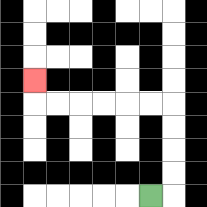{'start': '[6, 8]', 'end': '[1, 3]', 'path_directions': 'R,U,U,U,U,L,L,L,L,L,L,U', 'path_coordinates': '[[6, 8], [7, 8], [7, 7], [7, 6], [7, 5], [7, 4], [6, 4], [5, 4], [4, 4], [3, 4], [2, 4], [1, 4], [1, 3]]'}